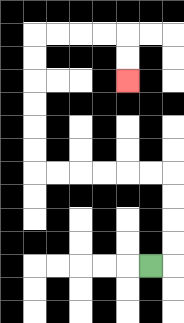{'start': '[6, 11]', 'end': '[5, 3]', 'path_directions': 'R,U,U,U,U,L,L,L,L,L,L,U,U,U,U,U,U,R,R,R,R,D,D', 'path_coordinates': '[[6, 11], [7, 11], [7, 10], [7, 9], [7, 8], [7, 7], [6, 7], [5, 7], [4, 7], [3, 7], [2, 7], [1, 7], [1, 6], [1, 5], [1, 4], [1, 3], [1, 2], [1, 1], [2, 1], [3, 1], [4, 1], [5, 1], [5, 2], [5, 3]]'}